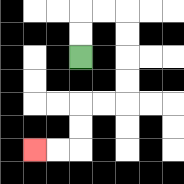{'start': '[3, 2]', 'end': '[1, 6]', 'path_directions': 'U,U,R,R,D,D,D,D,L,L,D,D,L,L', 'path_coordinates': '[[3, 2], [3, 1], [3, 0], [4, 0], [5, 0], [5, 1], [5, 2], [5, 3], [5, 4], [4, 4], [3, 4], [3, 5], [3, 6], [2, 6], [1, 6]]'}